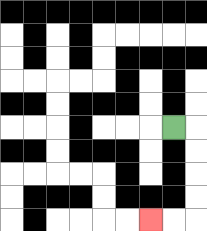{'start': '[7, 5]', 'end': '[6, 9]', 'path_directions': 'R,D,D,D,D,L,L', 'path_coordinates': '[[7, 5], [8, 5], [8, 6], [8, 7], [8, 8], [8, 9], [7, 9], [6, 9]]'}